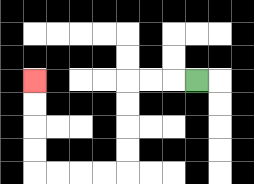{'start': '[8, 3]', 'end': '[1, 3]', 'path_directions': 'L,L,L,D,D,D,D,L,L,L,L,U,U,U,U', 'path_coordinates': '[[8, 3], [7, 3], [6, 3], [5, 3], [5, 4], [5, 5], [5, 6], [5, 7], [4, 7], [3, 7], [2, 7], [1, 7], [1, 6], [1, 5], [1, 4], [1, 3]]'}